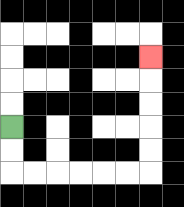{'start': '[0, 5]', 'end': '[6, 2]', 'path_directions': 'D,D,R,R,R,R,R,R,U,U,U,U,U', 'path_coordinates': '[[0, 5], [0, 6], [0, 7], [1, 7], [2, 7], [3, 7], [4, 7], [5, 7], [6, 7], [6, 6], [6, 5], [6, 4], [6, 3], [6, 2]]'}